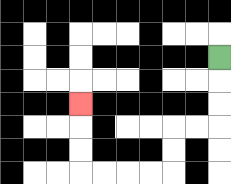{'start': '[9, 2]', 'end': '[3, 4]', 'path_directions': 'D,D,D,L,L,D,D,L,L,L,L,U,U,U', 'path_coordinates': '[[9, 2], [9, 3], [9, 4], [9, 5], [8, 5], [7, 5], [7, 6], [7, 7], [6, 7], [5, 7], [4, 7], [3, 7], [3, 6], [3, 5], [3, 4]]'}